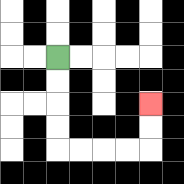{'start': '[2, 2]', 'end': '[6, 4]', 'path_directions': 'D,D,D,D,R,R,R,R,U,U', 'path_coordinates': '[[2, 2], [2, 3], [2, 4], [2, 5], [2, 6], [3, 6], [4, 6], [5, 6], [6, 6], [6, 5], [6, 4]]'}